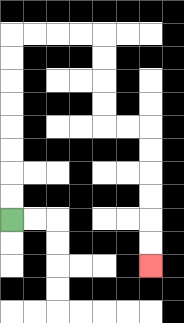{'start': '[0, 9]', 'end': '[6, 11]', 'path_directions': 'U,U,U,U,U,U,U,U,R,R,R,R,D,D,D,D,R,R,D,D,D,D,D,D', 'path_coordinates': '[[0, 9], [0, 8], [0, 7], [0, 6], [0, 5], [0, 4], [0, 3], [0, 2], [0, 1], [1, 1], [2, 1], [3, 1], [4, 1], [4, 2], [4, 3], [4, 4], [4, 5], [5, 5], [6, 5], [6, 6], [6, 7], [6, 8], [6, 9], [6, 10], [6, 11]]'}